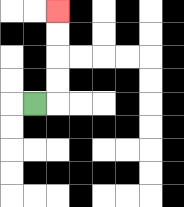{'start': '[1, 4]', 'end': '[2, 0]', 'path_directions': 'R,U,U,U,U', 'path_coordinates': '[[1, 4], [2, 4], [2, 3], [2, 2], [2, 1], [2, 0]]'}